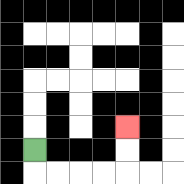{'start': '[1, 6]', 'end': '[5, 5]', 'path_directions': 'D,R,R,R,R,U,U', 'path_coordinates': '[[1, 6], [1, 7], [2, 7], [3, 7], [4, 7], [5, 7], [5, 6], [5, 5]]'}